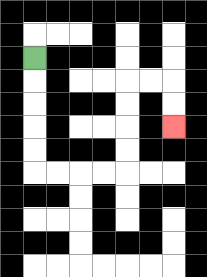{'start': '[1, 2]', 'end': '[7, 5]', 'path_directions': 'D,D,D,D,D,R,R,R,R,U,U,U,U,R,R,D,D', 'path_coordinates': '[[1, 2], [1, 3], [1, 4], [1, 5], [1, 6], [1, 7], [2, 7], [3, 7], [4, 7], [5, 7], [5, 6], [5, 5], [5, 4], [5, 3], [6, 3], [7, 3], [7, 4], [7, 5]]'}